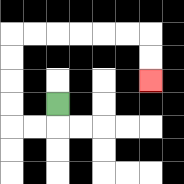{'start': '[2, 4]', 'end': '[6, 3]', 'path_directions': 'D,L,L,U,U,U,U,R,R,R,R,R,R,D,D', 'path_coordinates': '[[2, 4], [2, 5], [1, 5], [0, 5], [0, 4], [0, 3], [0, 2], [0, 1], [1, 1], [2, 1], [3, 1], [4, 1], [5, 1], [6, 1], [6, 2], [6, 3]]'}